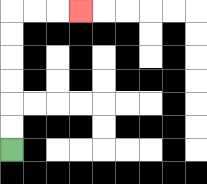{'start': '[0, 6]', 'end': '[3, 0]', 'path_directions': 'U,U,U,U,U,U,R,R,R', 'path_coordinates': '[[0, 6], [0, 5], [0, 4], [0, 3], [0, 2], [0, 1], [0, 0], [1, 0], [2, 0], [3, 0]]'}